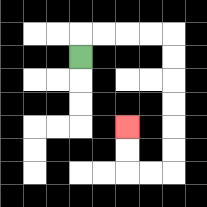{'start': '[3, 2]', 'end': '[5, 5]', 'path_directions': 'U,R,R,R,R,D,D,D,D,D,D,L,L,U,U', 'path_coordinates': '[[3, 2], [3, 1], [4, 1], [5, 1], [6, 1], [7, 1], [7, 2], [7, 3], [7, 4], [7, 5], [7, 6], [7, 7], [6, 7], [5, 7], [5, 6], [5, 5]]'}